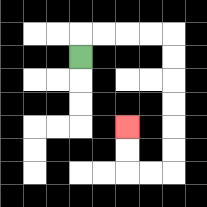{'start': '[3, 2]', 'end': '[5, 5]', 'path_directions': 'U,R,R,R,R,D,D,D,D,D,D,L,L,U,U', 'path_coordinates': '[[3, 2], [3, 1], [4, 1], [5, 1], [6, 1], [7, 1], [7, 2], [7, 3], [7, 4], [7, 5], [7, 6], [7, 7], [6, 7], [5, 7], [5, 6], [5, 5]]'}